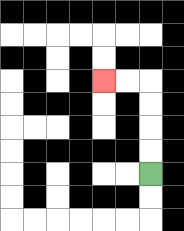{'start': '[6, 7]', 'end': '[4, 3]', 'path_directions': 'U,U,U,U,L,L', 'path_coordinates': '[[6, 7], [6, 6], [6, 5], [6, 4], [6, 3], [5, 3], [4, 3]]'}